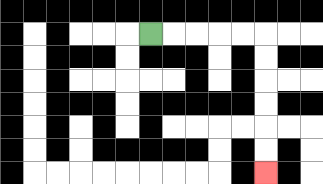{'start': '[6, 1]', 'end': '[11, 7]', 'path_directions': 'R,R,R,R,R,D,D,D,D,D,D', 'path_coordinates': '[[6, 1], [7, 1], [8, 1], [9, 1], [10, 1], [11, 1], [11, 2], [11, 3], [11, 4], [11, 5], [11, 6], [11, 7]]'}